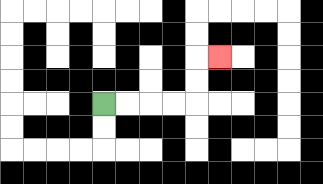{'start': '[4, 4]', 'end': '[9, 2]', 'path_directions': 'R,R,R,R,U,U,R', 'path_coordinates': '[[4, 4], [5, 4], [6, 4], [7, 4], [8, 4], [8, 3], [8, 2], [9, 2]]'}